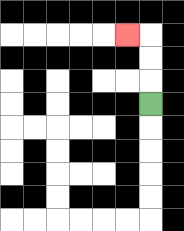{'start': '[6, 4]', 'end': '[5, 1]', 'path_directions': 'U,U,U,L', 'path_coordinates': '[[6, 4], [6, 3], [6, 2], [6, 1], [5, 1]]'}